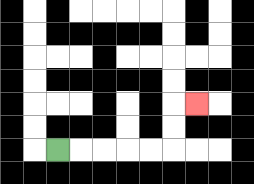{'start': '[2, 6]', 'end': '[8, 4]', 'path_directions': 'R,R,R,R,R,U,U,R', 'path_coordinates': '[[2, 6], [3, 6], [4, 6], [5, 6], [6, 6], [7, 6], [7, 5], [7, 4], [8, 4]]'}